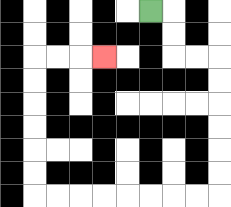{'start': '[6, 0]', 'end': '[4, 2]', 'path_directions': 'R,D,D,R,R,D,D,D,D,D,D,L,L,L,L,L,L,L,L,U,U,U,U,U,U,R,R,R', 'path_coordinates': '[[6, 0], [7, 0], [7, 1], [7, 2], [8, 2], [9, 2], [9, 3], [9, 4], [9, 5], [9, 6], [9, 7], [9, 8], [8, 8], [7, 8], [6, 8], [5, 8], [4, 8], [3, 8], [2, 8], [1, 8], [1, 7], [1, 6], [1, 5], [1, 4], [1, 3], [1, 2], [2, 2], [3, 2], [4, 2]]'}